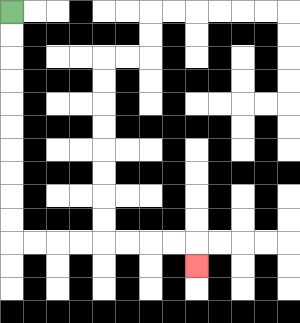{'start': '[0, 0]', 'end': '[8, 11]', 'path_directions': 'D,D,D,D,D,D,D,D,D,D,R,R,R,R,R,R,R,R,D', 'path_coordinates': '[[0, 0], [0, 1], [0, 2], [0, 3], [0, 4], [0, 5], [0, 6], [0, 7], [0, 8], [0, 9], [0, 10], [1, 10], [2, 10], [3, 10], [4, 10], [5, 10], [6, 10], [7, 10], [8, 10], [8, 11]]'}